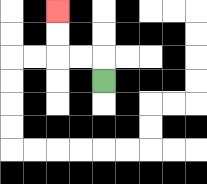{'start': '[4, 3]', 'end': '[2, 0]', 'path_directions': 'U,L,L,U,U', 'path_coordinates': '[[4, 3], [4, 2], [3, 2], [2, 2], [2, 1], [2, 0]]'}